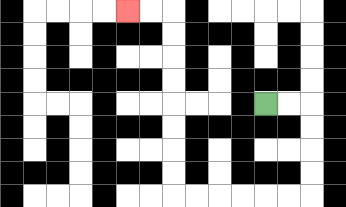{'start': '[11, 4]', 'end': '[5, 0]', 'path_directions': 'R,R,D,D,D,D,L,L,L,L,L,L,U,U,U,U,U,U,U,U,L,L', 'path_coordinates': '[[11, 4], [12, 4], [13, 4], [13, 5], [13, 6], [13, 7], [13, 8], [12, 8], [11, 8], [10, 8], [9, 8], [8, 8], [7, 8], [7, 7], [7, 6], [7, 5], [7, 4], [7, 3], [7, 2], [7, 1], [7, 0], [6, 0], [5, 0]]'}